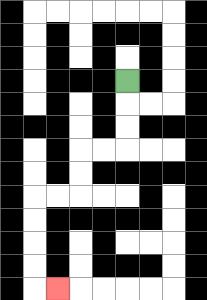{'start': '[5, 3]', 'end': '[2, 12]', 'path_directions': 'D,D,D,L,L,D,D,L,L,D,D,D,D,R', 'path_coordinates': '[[5, 3], [5, 4], [5, 5], [5, 6], [4, 6], [3, 6], [3, 7], [3, 8], [2, 8], [1, 8], [1, 9], [1, 10], [1, 11], [1, 12], [2, 12]]'}